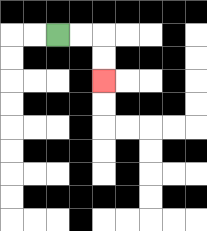{'start': '[2, 1]', 'end': '[4, 3]', 'path_directions': 'R,R,D,D', 'path_coordinates': '[[2, 1], [3, 1], [4, 1], [4, 2], [4, 3]]'}